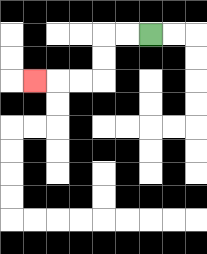{'start': '[6, 1]', 'end': '[1, 3]', 'path_directions': 'L,L,D,D,L,L,L', 'path_coordinates': '[[6, 1], [5, 1], [4, 1], [4, 2], [4, 3], [3, 3], [2, 3], [1, 3]]'}